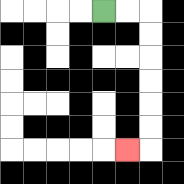{'start': '[4, 0]', 'end': '[5, 6]', 'path_directions': 'R,R,D,D,D,D,D,D,L', 'path_coordinates': '[[4, 0], [5, 0], [6, 0], [6, 1], [6, 2], [6, 3], [6, 4], [6, 5], [6, 6], [5, 6]]'}